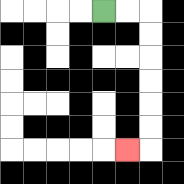{'start': '[4, 0]', 'end': '[5, 6]', 'path_directions': 'R,R,D,D,D,D,D,D,L', 'path_coordinates': '[[4, 0], [5, 0], [6, 0], [6, 1], [6, 2], [6, 3], [6, 4], [6, 5], [6, 6], [5, 6]]'}